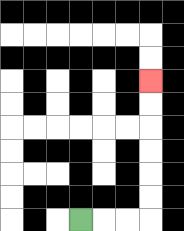{'start': '[3, 9]', 'end': '[6, 3]', 'path_directions': 'R,R,R,U,U,U,U,U,U', 'path_coordinates': '[[3, 9], [4, 9], [5, 9], [6, 9], [6, 8], [6, 7], [6, 6], [6, 5], [6, 4], [6, 3]]'}